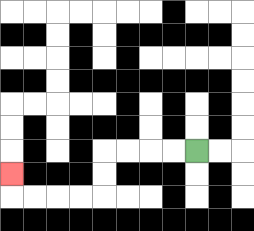{'start': '[8, 6]', 'end': '[0, 7]', 'path_directions': 'L,L,L,L,D,D,L,L,L,L,U', 'path_coordinates': '[[8, 6], [7, 6], [6, 6], [5, 6], [4, 6], [4, 7], [4, 8], [3, 8], [2, 8], [1, 8], [0, 8], [0, 7]]'}